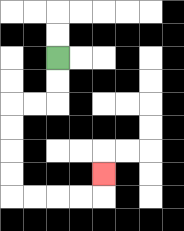{'start': '[2, 2]', 'end': '[4, 7]', 'path_directions': 'D,D,L,L,D,D,D,D,R,R,R,R,U', 'path_coordinates': '[[2, 2], [2, 3], [2, 4], [1, 4], [0, 4], [0, 5], [0, 6], [0, 7], [0, 8], [1, 8], [2, 8], [3, 8], [4, 8], [4, 7]]'}